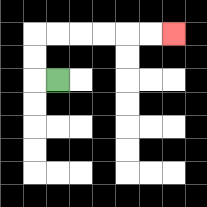{'start': '[2, 3]', 'end': '[7, 1]', 'path_directions': 'L,U,U,R,R,R,R,R,R', 'path_coordinates': '[[2, 3], [1, 3], [1, 2], [1, 1], [2, 1], [3, 1], [4, 1], [5, 1], [6, 1], [7, 1]]'}